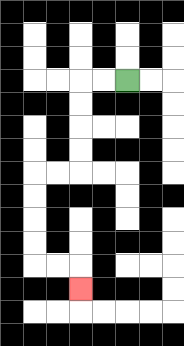{'start': '[5, 3]', 'end': '[3, 12]', 'path_directions': 'L,L,D,D,D,D,L,L,D,D,D,D,R,R,D', 'path_coordinates': '[[5, 3], [4, 3], [3, 3], [3, 4], [3, 5], [3, 6], [3, 7], [2, 7], [1, 7], [1, 8], [1, 9], [1, 10], [1, 11], [2, 11], [3, 11], [3, 12]]'}